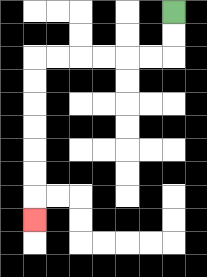{'start': '[7, 0]', 'end': '[1, 9]', 'path_directions': 'D,D,L,L,L,L,L,L,D,D,D,D,D,D,D', 'path_coordinates': '[[7, 0], [7, 1], [7, 2], [6, 2], [5, 2], [4, 2], [3, 2], [2, 2], [1, 2], [1, 3], [1, 4], [1, 5], [1, 6], [1, 7], [1, 8], [1, 9]]'}